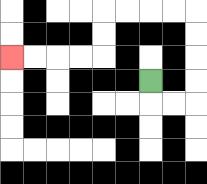{'start': '[6, 3]', 'end': '[0, 2]', 'path_directions': 'D,R,R,U,U,U,U,L,L,L,L,D,D,L,L,L,L', 'path_coordinates': '[[6, 3], [6, 4], [7, 4], [8, 4], [8, 3], [8, 2], [8, 1], [8, 0], [7, 0], [6, 0], [5, 0], [4, 0], [4, 1], [4, 2], [3, 2], [2, 2], [1, 2], [0, 2]]'}